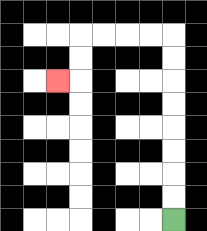{'start': '[7, 9]', 'end': '[2, 3]', 'path_directions': 'U,U,U,U,U,U,U,U,L,L,L,L,D,D,L', 'path_coordinates': '[[7, 9], [7, 8], [7, 7], [7, 6], [7, 5], [7, 4], [7, 3], [7, 2], [7, 1], [6, 1], [5, 1], [4, 1], [3, 1], [3, 2], [3, 3], [2, 3]]'}